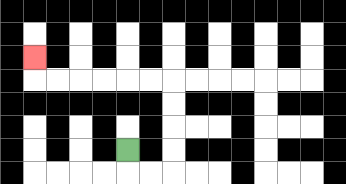{'start': '[5, 6]', 'end': '[1, 2]', 'path_directions': 'D,R,R,U,U,U,U,L,L,L,L,L,L,U', 'path_coordinates': '[[5, 6], [5, 7], [6, 7], [7, 7], [7, 6], [7, 5], [7, 4], [7, 3], [6, 3], [5, 3], [4, 3], [3, 3], [2, 3], [1, 3], [1, 2]]'}